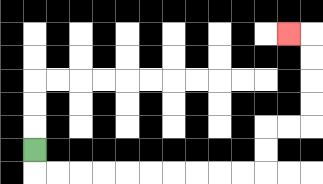{'start': '[1, 6]', 'end': '[12, 1]', 'path_directions': 'D,R,R,R,R,R,R,R,R,R,R,U,U,R,R,U,U,U,U,L', 'path_coordinates': '[[1, 6], [1, 7], [2, 7], [3, 7], [4, 7], [5, 7], [6, 7], [7, 7], [8, 7], [9, 7], [10, 7], [11, 7], [11, 6], [11, 5], [12, 5], [13, 5], [13, 4], [13, 3], [13, 2], [13, 1], [12, 1]]'}